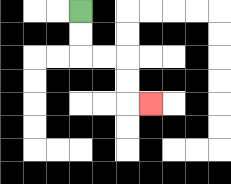{'start': '[3, 0]', 'end': '[6, 4]', 'path_directions': 'D,D,R,R,D,D,R', 'path_coordinates': '[[3, 0], [3, 1], [3, 2], [4, 2], [5, 2], [5, 3], [5, 4], [6, 4]]'}